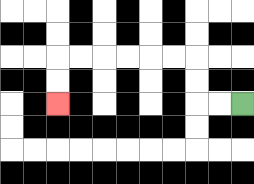{'start': '[10, 4]', 'end': '[2, 4]', 'path_directions': 'L,L,U,U,L,L,L,L,L,L,D,D', 'path_coordinates': '[[10, 4], [9, 4], [8, 4], [8, 3], [8, 2], [7, 2], [6, 2], [5, 2], [4, 2], [3, 2], [2, 2], [2, 3], [2, 4]]'}